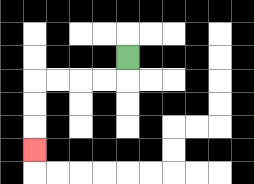{'start': '[5, 2]', 'end': '[1, 6]', 'path_directions': 'D,L,L,L,L,D,D,D', 'path_coordinates': '[[5, 2], [5, 3], [4, 3], [3, 3], [2, 3], [1, 3], [1, 4], [1, 5], [1, 6]]'}